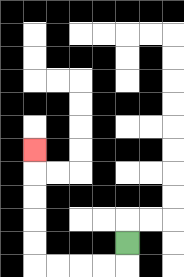{'start': '[5, 10]', 'end': '[1, 6]', 'path_directions': 'D,L,L,L,L,U,U,U,U,U', 'path_coordinates': '[[5, 10], [5, 11], [4, 11], [3, 11], [2, 11], [1, 11], [1, 10], [1, 9], [1, 8], [1, 7], [1, 6]]'}